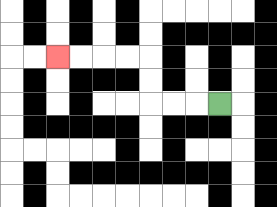{'start': '[9, 4]', 'end': '[2, 2]', 'path_directions': 'L,L,L,U,U,L,L,L,L', 'path_coordinates': '[[9, 4], [8, 4], [7, 4], [6, 4], [6, 3], [6, 2], [5, 2], [4, 2], [3, 2], [2, 2]]'}